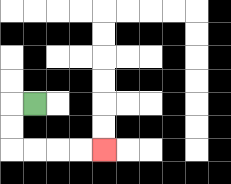{'start': '[1, 4]', 'end': '[4, 6]', 'path_directions': 'L,D,D,R,R,R,R', 'path_coordinates': '[[1, 4], [0, 4], [0, 5], [0, 6], [1, 6], [2, 6], [3, 6], [4, 6]]'}